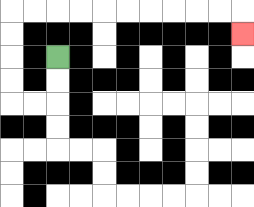{'start': '[2, 2]', 'end': '[10, 1]', 'path_directions': 'D,D,L,L,U,U,U,U,R,R,R,R,R,R,R,R,R,R,D', 'path_coordinates': '[[2, 2], [2, 3], [2, 4], [1, 4], [0, 4], [0, 3], [0, 2], [0, 1], [0, 0], [1, 0], [2, 0], [3, 0], [4, 0], [5, 0], [6, 0], [7, 0], [8, 0], [9, 0], [10, 0], [10, 1]]'}